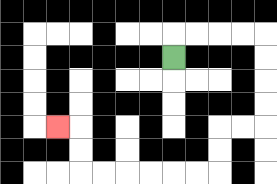{'start': '[7, 2]', 'end': '[2, 5]', 'path_directions': 'U,R,R,R,R,D,D,D,D,L,L,D,D,L,L,L,L,L,L,U,U,L', 'path_coordinates': '[[7, 2], [7, 1], [8, 1], [9, 1], [10, 1], [11, 1], [11, 2], [11, 3], [11, 4], [11, 5], [10, 5], [9, 5], [9, 6], [9, 7], [8, 7], [7, 7], [6, 7], [5, 7], [4, 7], [3, 7], [3, 6], [3, 5], [2, 5]]'}